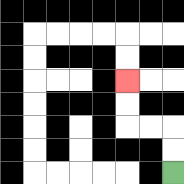{'start': '[7, 7]', 'end': '[5, 3]', 'path_directions': 'U,U,L,L,U,U', 'path_coordinates': '[[7, 7], [7, 6], [7, 5], [6, 5], [5, 5], [5, 4], [5, 3]]'}